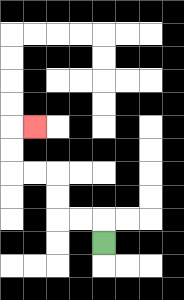{'start': '[4, 10]', 'end': '[1, 5]', 'path_directions': 'U,L,L,U,U,L,L,U,U,R', 'path_coordinates': '[[4, 10], [4, 9], [3, 9], [2, 9], [2, 8], [2, 7], [1, 7], [0, 7], [0, 6], [0, 5], [1, 5]]'}